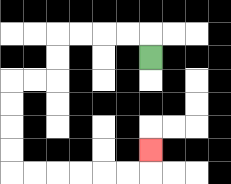{'start': '[6, 2]', 'end': '[6, 6]', 'path_directions': 'U,L,L,L,L,D,D,L,L,D,D,D,D,R,R,R,R,R,R,U', 'path_coordinates': '[[6, 2], [6, 1], [5, 1], [4, 1], [3, 1], [2, 1], [2, 2], [2, 3], [1, 3], [0, 3], [0, 4], [0, 5], [0, 6], [0, 7], [1, 7], [2, 7], [3, 7], [4, 7], [5, 7], [6, 7], [6, 6]]'}